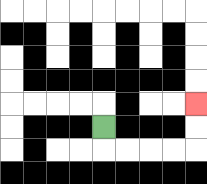{'start': '[4, 5]', 'end': '[8, 4]', 'path_directions': 'D,R,R,R,R,U,U', 'path_coordinates': '[[4, 5], [4, 6], [5, 6], [6, 6], [7, 6], [8, 6], [8, 5], [8, 4]]'}